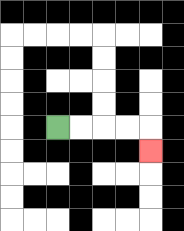{'start': '[2, 5]', 'end': '[6, 6]', 'path_directions': 'R,R,R,R,D', 'path_coordinates': '[[2, 5], [3, 5], [4, 5], [5, 5], [6, 5], [6, 6]]'}